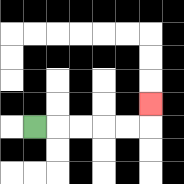{'start': '[1, 5]', 'end': '[6, 4]', 'path_directions': 'R,R,R,R,R,U', 'path_coordinates': '[[1, 5], [2, 5], [3, 5], [4, 5], [5, 5], [6, 5], [6, 4]]'}